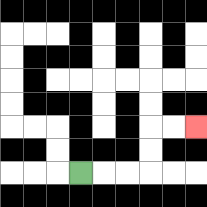{'start': '[3, 7]', 'end': '[8, 5]', 'path_directions': 'R,R,R,U,U,R,R', 'path_coordinates': '[[3, 7], [4, 7], [5, 7], [6, 7], [6, 6], [6, 5], [7, 5], [8, 5]]'}